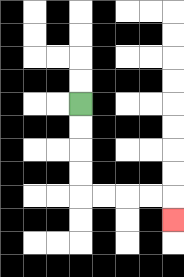{'start': '[3, 4]', 'end': '[7, 9]', 'path_directions': 'D,D,D,D,R,R,R,R,D', 'path_coordinates': '[[3, 4], [3, 5], [3, 6], [3, 7], [3, 8], [4, 8], [5, 8], [6, 8], [7, 8], [7, 9]]'}